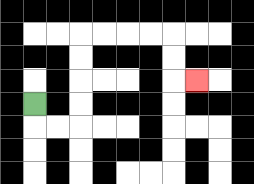{'start': '[1, 4]', 'end': '[8, 3]', 'path_directions': 'D,R,R,U,U,U,U,R,R,R,R,D,D,R', 'path_coordinates': '[[1, 4], [1, 5], [2, 5], [3, 5], [3, 4], [3, 3], [3, 2], [3, 1], [4, 1], [5, 1], [6, 1], [7, 1], [7, 2], [7, 3], [8, 3]]'}